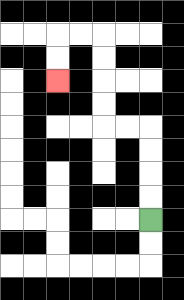{'start': '[6, 9]', 'end': '[2, 3]', 'path_directions': 'U,U,U,U,L,L,U,U,U,U,L,L,D,D', 'path_coordinates': '[[6, 9], [6, 8], [6, 7], [6, 6], [6, 5], [5, 5], [4, 5], [4, 4], [4, 3], [4, 2], [4, 1], [3, 1], [2, 1], [2, 2], [2, 3]]'}